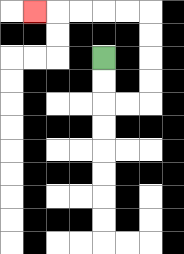{'start': '[4, 2]', 'end': '[1, 0]', 'path_directions': 'D,D,R,R,U,U,U,U,L,L,L,L,L', 'path_coordinates': '[[4, 2], [4, 3], [4, 4], [5, 4], [6, 4], [6, 3], [6, 2], [6, 1], [6, 0], [5, 0], [4, 0], [3, 0], [2, 0], [1, 0]]'}